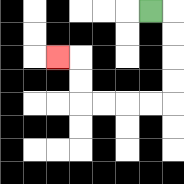{'start': '[6, 0]', 'end': '[2, 2]', 'path_directions': 'R,D,D,D,D,L,L,L,L,U,U,L', 'path_coordinates': '[[6, 0], [7, 0], [7, 1], [7, 2], [7, 3], [7, 4], [6, 4], [5, 4], [4, 4], [3, 4], [3, 3], [3, 2], [2, 2]]'}